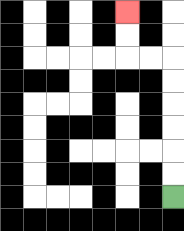{'start': '[7, 8]', 'end': '[5, 0]', 'path_directions': 'U,U,U,U,U,U,L,L,U,U', 'path_coordinates': '[[7, 8], [7, 7], [7, 6], [7, 5], [7, 4], [7, 3], [7, 2], [6, 2], [5, 2], [5, 1], [5, 0]]'}